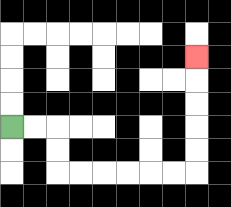{'start': '[0, 5]', 'end': '[8, 2]', 'path_directions': 'R,R,D,D,R,R,R,R,R,R,U,U,U,U,U', 'path_coordinates': '[[0, 5], [1, 5], [2, 5], [2, 6], [2, 7], [3, 7], [4, 7], [5, 7], [6, 7], [7, 7], [8, 7], [8, 6], [8, 5], [8, 4], [8, 3], [8, 2]]'}